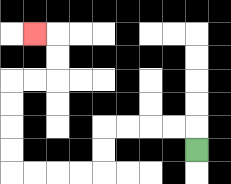{'start': '[8, 6]', 'end': '[1, 1]', 'path_directions': 'U,L,L,L,L,D,D,L,L,L,L,U,U,U,U,R,R,U,U,L', 'path_coordinates': '[[8, 6], [8, 5], [7, 5], [6, 5], [5, 5], [4, 5], [4, 6], [4, 7], [3, 7], [2, 7], [1, 7], [0, 7], [0, 6], [0, 5], [0, 4], [0, 3], [1, 3], [2, 3], [2, 2], [2, 1], [1, 1]]'}